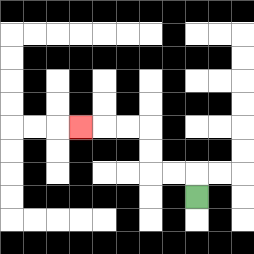{'start': '[8, 8]', 'end': '[3, 5]', 'path_directions': 'U,L,L,U,U,L,L,L', 'path_coordinates': '[[8, 8], [8, 7], [7, 7], [6, 7], [6, 6], [6, 5], [5, 5], [4, 5], [3, 5]]'}